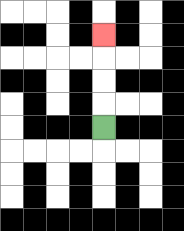{'start': '[4, 5]', 'end': '[4, 1]', 'path_directions': 'U,U,U,U', 'path_coordinates': '[[4, 5], [4, 4], [4, 3], [4, 2], [4, 1]]'}